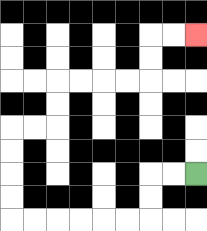{'start': '[8, 7]', 'end': '[8, 1]', 'path_directions': 'L,L,D,D,L,L,L,L,L,L,U,U,U,U,R,R,U,U,R,R,R,R,U,U,R,R', 'path_coordinates': '[[8, 7], [7, 7], [6, 7], [6, 8], [6, 9], [5, 9], [4, 9], [3, 9], [2, 9], [1, 9], [0, 9], [0, 8], [0, 7], [0, 6], [0, 5], [1, 5], [2, 5], [2, 4], [2, 3], [3, 3], [4, 3], [5, 3], [6, 3], [6, 2], [6, 1], [7, 1], [8, 1]]'}